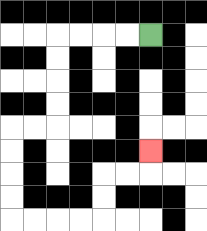{'start': '[6, 1]', 'end': '[6, 6]', 'path_directions': 'L,L,L,L,D,D,D,D,L,L,D,D,D,D,R,R,R,R,U,U,R,R,U', 'path_coordinates': '[[6, 1], [5, 1], [4, 1], [3, 1], [2, 1], [2, 2], [2, 3], [2, 4], [2, 5], [1, 5], [0, 5], [0, 6], [0, 7], [0, 8], [0, 9], [1, 9], [2, 9], [3, 9], [4, 9], [4, 8], [4, 7], [5, 7], [6, 7], [6, 6]]'}